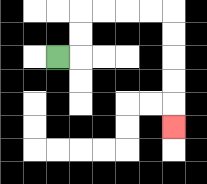{'start': '[2, 2]', 'end': '[7, 5]', 'path_directions': 'R,U,U,R,R,R,R,D,D,D,D,D', 'path_coordinates': '[[2, 2], [3, 2], [3, 1], [3, 0], [4, 0], [5, 0], [6, 0], [7, 0], [7, 1], [7, 2], [7, 3], [7, 4], [7, 5]]'}